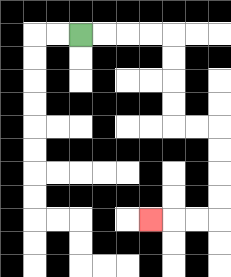{'start': '[3, 1]', 'end': '[6, 9]', 'path_directions': 'R,R,R,R,D,D,D,D,R,R,D,D,D,D,L,L,L', 'path_coordinates': '[[3, 1], [4, 1], [5, 1], [6, 1], [7, 1], [7, 2], [7, 3], [7, 4], [7, 5], [8, 5], [9, 5], [9, 6], [9, 7], [9, 8], [9, 9], [8, 9], [7, 9], [6, 9]]'}